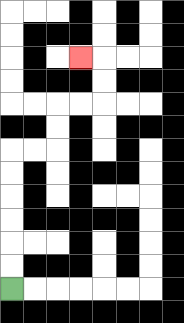{'start': '[0, 12]', 'end': '[3, 2]', 'path_directions': 'U,U,U,U,U,U,R,R,U,U,R,R,U,U,L', 'path_coordinates': '[[0, 12], [0, 11], [0, 10], [0, 9], [0, 8], [0, 7], [0, 6], [1, 6], [2, 6], [2, 5], [2, 4], [3, 4], [4, 4], [4, 3], [4, 2], [3, 2]]'}